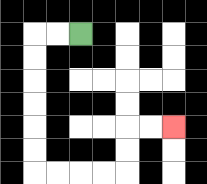{'start': '[3, 1]', 'end': '[7, 5]', 'path_directions': 'L,L,D,D,D,D,D,D,R,R,R,R,U,U,R,R', 'path_coordinates': '[[3, 1], [2, 1], [1, 1], [1, 2], [1, 3], [1, 4], [1, 5], [1, 6], [1, 7], [2, 7], [3, 7], [4, 7], [5, 7], [5, 6], [5, 5], [6, 5], [7, 5]]'}